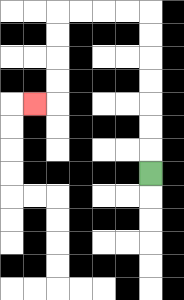{'start': '[6, 7]', 'end': '[1, 4]', 'path_directions': 'U,U,U,U,U,U,U,L,L,L,L,D,D,D,D,L', 'path_coordinates': '[[6, 7], [6, 6], [6, 5], [6, 4], [6, 3], [6, 2], [6, 1], [6, 0], [5, 0], [4, 0], [3, 0], [2, 0], [2, 1], [2, 2], [2, 3], [2, 4], [1, 4]]'}